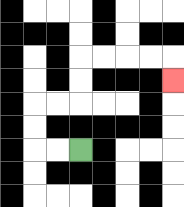{'start': '[3, 6]', 'end': '[7, 3]', 'path_directions': 'L,L,U,U,R,R,U,U,R,R,R,R,D', 'path_coordinates': '[[3, 6], [2, 6], [1, 6], [1, 5], [1, 4], [2, 4], [3, 4], [3, 3], [3, 2], [4, 2], [5, 2], [6, 2], [7, 2], [7, 3]]'}